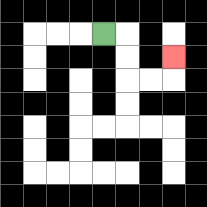{'start': '[4, 1]', 'end': '[7, 2]', 'path_directions': 'R,D,D,R,R,U', 'path_coordinates': '[[4, 1], [5, 1], [5, 2], [5, 3], [6, 3], [7, 3], [7, 2]]'}